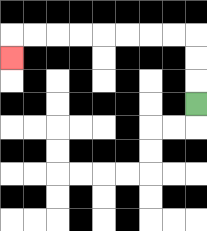{'start': '[8, 4]', 'end': '[0, 2]', 'path_directions': 'U,U,U,L,L,L,L,L,L,L,L,D', 'path_coordinates': '[[8, 4], [8, 3], [8, 2], [8, 1], [7, 1], [6, 1], [5, 1], [4, 1], [3, 1], [2, 1], [1, 1], [0, 1], [0, 2]]'}